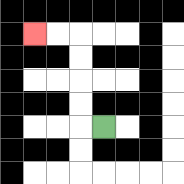{'start': '[4, 5]', 'end': '[1, 1]', 'path_directions': 'L,U,U,U,U,L,L', 'path_coordinates': '[[4, 5], [3, 5], [3, 4], [3, 3], [3, 2], [3, 1], [2, 1], [1, 1]]'}